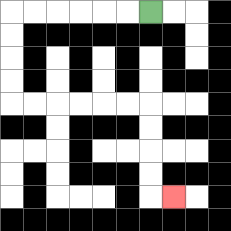{'start': '[6, 0]', 'end': '[7, 8]', 'path_directions': 'L,L,L,L,L,L,D,D,D,D,R,R,R,R,R,R,D,D,D,D,R', 'path_coordinates': '[[6, 0], [5, 0], [4, 0], [3, 0], [2, 0], [1, 0], [0, 0], [0, 1], [0, 2], [0, 3], [0, 4], [1, 4], [2, 4], [3, 4], [4, 4], [5, 4], [6, 4], [6, 5], [6, 6], [6, 7], [6, 8], [7, 8]]'}